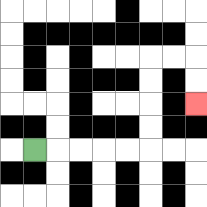{'start': '[1, 6]', 'end': '[8, 4]', 'path_directions': 'R,R,R,R,R,U,U,U,U,R,R,D,D', 'path_coordinates': '[[1, 6], [2, 6], [3, 6], [4, 6], [5, 6], [6, 6], [6, 5], [6, 4], [6, 3], [6, 2], [7, 2], [8, 2], [8, 3], [8, 4]]'}